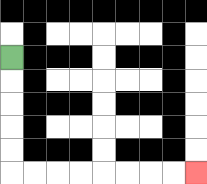{'start': '[0, 2]', 'end': '[8, 7]', 'path_directions': 'D,D,D,D,D,R,R,R,R,R,R,R,R', 'path_coordinates': '[[0, 2], [0, 3], [0, 4], [0, 5], [0, 6], [0, 7], [1, 7], [2, 7], [3, 7], [4, 7], [5, 7], [6, 7], [7, 7], [8, 7]]'}